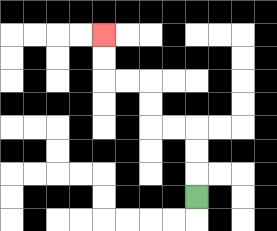{'start': '[8, 8]', 'end': '[4, 1]', 'path_directions': 'U,U,U,L,L,U,U,L,L,U,U', 'path_coordinates': '[[8, 8], [8, 7], [8, 6], [8, 5], [7, 5], [6, 5], [6, 4], [6, 3], [5, 3], [4, 3], [4, 2], [4, 1]]'}